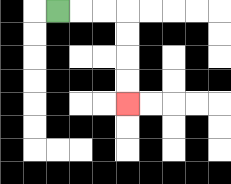{'start': '[2, 0]', 'end': '[5, 4]', 'path_directions': 'R,R,R,D,D,D,D', 'path_coordinates': '[[2, 0], [3, 0], [4, 0], [5, 0], [5, 1], [5, 2], [5, 3], [5, 4]]'}